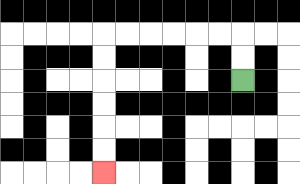{'start': '[10, 3]', 'end': '[4, 7]', 'path_directions': 'U,U,L,L,L,L,L,L,D,D,D,D,D,D', 'path_coordinates': '[[10, 3], [10, 2], [10, 1], [9, 1], [8, 1], [7, 1], [6, 1], [5, 1], [4, 1], [4, 2], [4, 3], [4, 4], [4, 5], [4, 6], [4, 7]]'}